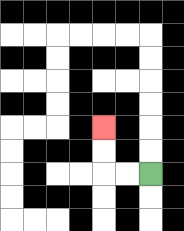{'start': '[6, 7]', 'end': '[4, 5]', 'path_directions': 'L,L,U,U', 'path_coordinates': '[[6, 7], [5, 7], [4, 7], [4, 6], [4, 5]]'}